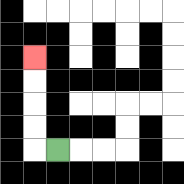{'start': '[2, 6]', 'end': '[1, 2]', 'path_directions': 'L,U,U,U,U', 'path_coordinates': '[[2, 6], [1, 6], [1, 5], [1, 4], [1, 3], [1, 2]]'}